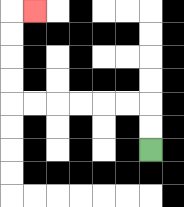{'start': '[6, 6]', 'end': '[1, 0]', 'path_directions': 'U,U,L,L,L,L,L,L,U,U,U,U,R', 'path_coordinates': '[[6, 6], [6, 5], [6, 4], [5, 4], [4, 4], [3, 4], [2, 4], [1, 4], [0, 4], [0, 3], [0, 2], [0, 1], [0, 0], [1, 0]]'}